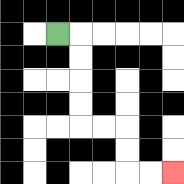{'start': '[2, 1]', 'end': '[7, 7]', 'path_directions': 'R,D,D,D,D,R,R,D,D,R,R', 'path_coordinates': '[[2, 1], [3, 1], [3, 2], [3, 3], [3, 4], [3, 5], [4, 5], [5, 5], [5, 6], [5, 7], [6, 7], [7, 7]]'}